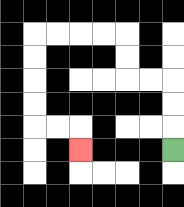{'start': '[7, 6]', 'end': '[3, 6]', 'path_directions': 'U,U,U,L,L,U,U,L,L,L,L,D,D,D,D,R,R,D', 'path_coordinates': '[[7, 6], [7, 5], [7, 4], [7, 3], [6, 3], [5, 3], [5, 2], [5, 1], [4, 1], [3, 1], [2, 1], [1, 1], [1, 2], [1, 3], [1, 4], [1, 5], [2, 5], [3, 5], [3, 6]]'}